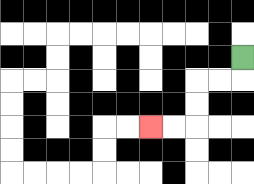{'start': '[10, 2]', 'end': '[6, 5]', 'path_directions': 'D,L,L,D,D,L,L', 'path_coordinates': '[[10, 2], [10, 3], [9, 3], [8, 3], [8, 4], [8, 5], [7, 5], [6, 5]]'}